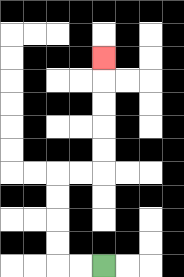{'start': '[4, 11]', 'end': '[4, 2]', 'path_directions': 'L,L,U,U,U,U,R,R,U,U,U,U,U', 'path_coordinates': '[[4, 11], [3, 11], [2, 11], [2, 10], [2, 9], [2, 8], [2, 7], [3, 7], [4, 7], [4, 6], [4, 5], [4, 4], [4, 3], [4, 2]]'}